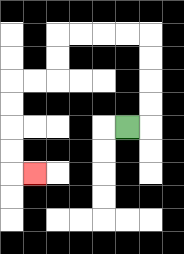{'start': '[5, 5]', 'end': '[1, 7]', 'path_directions': 'R,U,U,U,U,L,L,L,L,D,D,L,L,D,D,D,D,R', 'path_coordinates': '[[5, 5], [6, 5], [6, 4], [6, 3], [6, 2], [6, 1], [5, 1], [4, 1], [3, 1], [2, 1], [2, 2], [2, 3], [1, 3], [0, 3], [0, 4], [0, 5], [0, 6], [0, 7], [1, 7]]'}